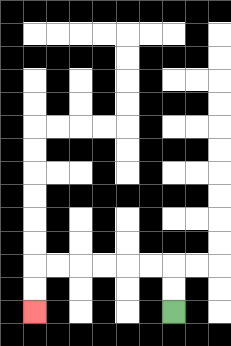{'start': '[7, 13]', 'end': '[1, 13]', 'path_directions': 'U,U,L,L,L,L,L,L,D,D', 'path_coordinates': '[[7, 13], [7, 12], [7, 11], [6, 11], [5, 11], [4, 11], [3, 11], [2, 11], [1, 11], [1, 12], [1, 13]]'}